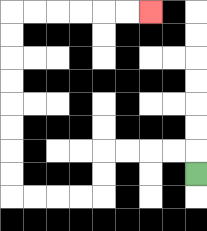{'start': '[8, 7]', 'end': '[6, 0]', 'path_directions': 'U,L,L,L,L,D,D,L,L,L,L,U,U,U,U,U,U,U,U,R,R,R,R,R,R', 'path_coordinates': '[[8, 7], [8, 6], [7, 6], [6, 6], [5, 6], [4, 6], [4, 7], [4, 8], [3, 8], [2, 8], [1, 8], [0, 8], [0, 7], [0, 6], [0, 5], [0, 4], [0, 3], [0, 2], [0, 1], [0, 0], [1, 0], [2, 0], [3, 0], [4, 0], [5, 0], [6, 0]]'}